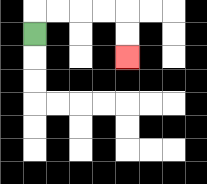{'start': '[1, 1]', 'end': '[5, 2]', 'path_directions': 'U,R,R,R,R,D,D', 'path_coordinates': '[[1, 1], [1, 0], [2, 0], [3, 0], [4, 0], [5, 0], [5, 1], [5, 2]]'}